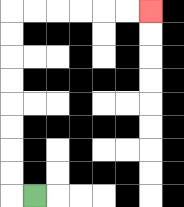{'start': '[1, 8]', 'end': '[6, 0]', 'path_directions': 'L,U,U,U,U,U,U,U,U,R,R,R,R,R,R', 'path_coordinates': '[[1, 8], [0, 8], [0, 7], [0, 6], [0, 5], [0, 4], [0, 3], [0, 2], [0, 1], [0, 0], [1, 0], [2, 0], [3, 0], [4, 0], [5, 0], [6, 0]]'}